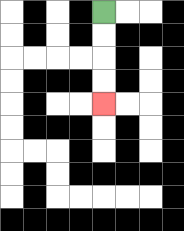{'start': '[4, 0]', 'end': '[4, 4]', 'path_directions': 'D,D,D,D', 'path_coordinates': '[[4, 0], [4, 1], [4, 2], [4, 3], [4, 4]]'}